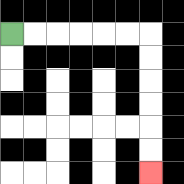{'start': '[0, 1]', 'end': '[6, 7]', 'path_directions': 'R,R,R,R,R,R,D,D,D,D,D,D', 'path_coordinates': '[[0, 1], [1, 1], [2, 1], [3, 1], [4, 1], [5, 1], [6, 1], [6, 2], [6, 3], [6, 4], [6, 5], [6, 6], [6, 7]]'}